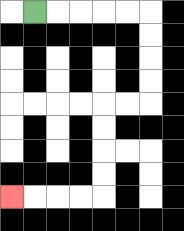{'start': '[1, 0]', 'end': '[0, 8]', 'path_directions': 'R,R,R,R,R,D,D,D,D,L,L,D,D,D,D,L,L,L,L', 'path_coordinates': '[[1, 0], [2, 0], [3, 0], [4, 0], [5, 0], [6, 0], [6, 1], [6, 2], [6, 3], [6, 4], [5, 4], [4, 4], [4, 5], [4, 6], [4, 7], [4, 8], [3, 8], [2, 8], [1, 8], [0, 8]]'}